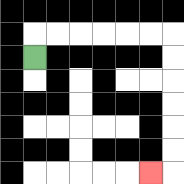{'start': '[1, 2]', 'end': '[6, 7]', 'path_directions': 'U,R,R,R,R,R,R,D,D,D,D,D,D,L', 'path_coordinates': '[[1, 2], [1, 1], [2, 1], [3, 1], [4, 1], [5, 1], [6, 1], [7, 1], [7, 2], [7, 3], [7, 4], [7, 5], [7, 6], [7, 7], [6, 7]]'}